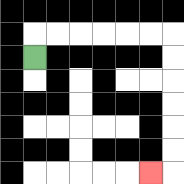{'start': '[1, 2]', 'end': '[6, 7]', 'path_directions': 'U,R,R,R,R,R,R,D,D,D,D,D,D,L', 'path_coordinates': '[[1, 2], [1, 1], [2, 1], [3, 1], [4, 1], [5, 1], [6, 1], [7, 1], [7, 2], [7, 3], [7, 4], [7, 5], [7, 6], [7, 7], [6, 7]]'}